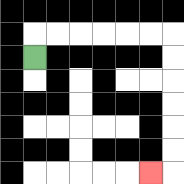{'start': '[1, 2]', 'end': '[6, 7]', 'path_directions': 'U,R,R,R,R,R,R,D,D,D,D,D,D,L', 'path_coordinates': '[[1, 2], [1, 1], [2, 1], [3, 1], [4, 1], [5, 1], [6, 1], [7, 1], [7, 2], [7, 3], [7, 4], [7, 5], [7, 6], [7, 7], [6, 7]]'}